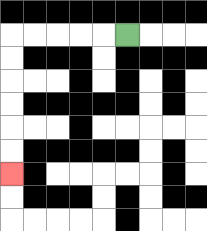{'start': '[5, 1]', 'end': '[0, 7]', 'path_directions': 'L,L,L,L,L,D,D,D,D,D,D', 'path_coordinates': '[[5, 1], [4, 1], [3, 1], [2, 1], [1, 1], [0, 1], [0, 2], [0, 3], [0, 4], [0, 5], [0, 6], [0, 7]]'}